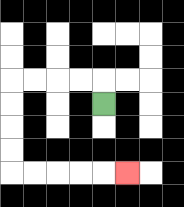{'start': '[4, 4]', 'end': '[5, 7]', 'path_directions': 'U,L,L,L,L,D,D,D,D,R,R,R,R,R', 'path_coordinates': '[[4, 4], [4, 3], [3, 3], [2, 3], [1, 3], [0, 3], [0, 4], [0, 5], [0, 6], [0, 7], [1, 7], [2, 7], [3, 7], [4, 7], [5, 7]]'}